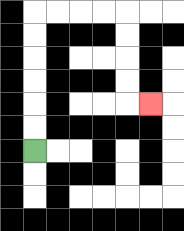{'start': '[1, 6]', 'end': '[6, 4]', 'path_directions': 'U,U,U,U,U,U,R,R,R,R,D,D,D,D,R', 'path_coordinates': '[[1, 6], [1, 5], [1, 4], [1, 3], [1, 2], [1, 1], [1, 0], [2, 0], [3, 0], [4, 0], [5, 0], [5, 1], [5, 2], [5, 3], [5, 4], [6, 4]]'}